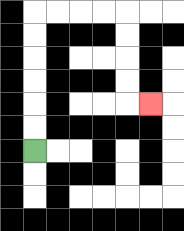{'start': '[1, 6]', 'end': '[6, 4]', 'path_directions': 'U,U,U,U,U,U,R,R,R,R,D,D,D,D,R', 'path_coordinates': '[[1, 6], [1, 5], [1, 4], [1, 3], [1, 2], [1, 1], [1, 0], [2, 0], [3, 0], [4, 0], [5, 0], [5, 1], [5, 2], [5, 3], [5, 4], [6, 4]]'}